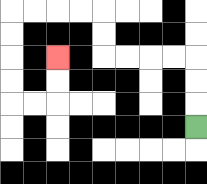{'start': '[8, 5]', 'end': '[2, 2]', 'path_directions': 'U,U,U,L,L,L,L,U,U,L,L,L,L,D,D,D,D,R,R,U,U', 'path_coordinates': '[[8, 5], [8, 4], [8, 3], [8, 2], [7, 2], [6, 2], [5, 2], [4, 2], [4, 1], [4, 0], [3, 0], [2, 0], [1, 0], [0, 0], [0, 1], [0, 2], [0, 3], [0, 4], [1, 4], [2, 4], [2, 3], [2, 2]]'}